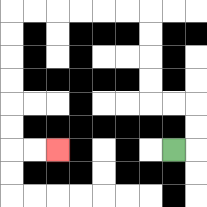{'start': '[7, 6]', 'end': '[2, 6]', 'path_directions': 'R,U,U,L,L,U,U,U,U,L,L,L,L,L,L,D,D,D,D,D,D,R,R', 'path_coordinates': '[[7, 6], [8, 6], [8, 5], [8, 4], [7, 4], [6, 4], [6, 3], [6, 2], [6, 1], [6, 0], [5, 0], [4, 0], [3, 0], [2, 0], [1, 0], [0, 0], [0, 1], [0, 2], [0, 3], [0, 4], [0, 5], [0, 6], [1, 6], [2, 6]]'}